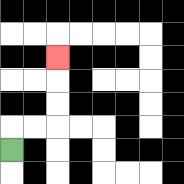{'start': '[0, 6]', 'end': '[2, 2]', 'path_directions': 'U,R,R,U,U,U', 'path_coordinates': '[[0, 6], [0, 5], [1, 5], [2, 5], [2, 4], [2, 3], [2, 2]]'}